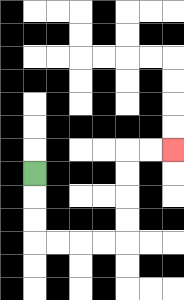{'start': '[1, 7]', 'end': '[7, 6]', 'path_directions': 'D,D,D,R,R,R,R,U,U,U,U,R,R', 'path_coordinates': '[[1, 7], [1, 8], [1, 9], [1, 10], [2, 10], [3, 10], [4, 10], [5, 10], [5, 9], [5, 8], [5, 7], [5, 6], [6, 6], [7, 6]]'}